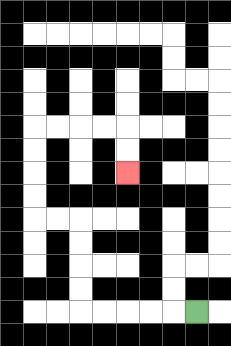{'start': '[8, 13]', 'end': '[5, 7]', 'path_directions': 'L,L,L,L,L,U,U,U,U,L,L,U,U,U,U,R,R,R,R,D,D', 'path_coordinates': '[[8, 13], [7, 13], [6, 13], [5, 13], [4, 13], [3, 13], [3, 12], [3, 11], [3, 10], [3, 9], [2, 9], [1, 9], [1, 8], [1, 7], [1, 6], [1, 5], [2, 5], [3, 5], [4, 5], [5, 5], [5, 6], [5, 7]]'}